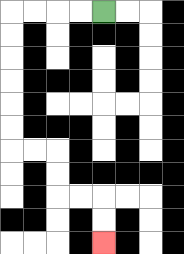{'start': '[4, 0]', 'end': '[4, 10]', 'path_directions': 'L,L,L,L,D,D,D,D,D,D,R,R,D,D,R,R,D,D', 'path_coordinates': '[[4, 0], [3, 0], [2, 0], [1, 0], [0, 0], [0, 1], [0, 2], [0, 3], [0, 4], [0, 5], [0, 6], [1, 6], [2, 6], [2, 7], [2, 8], [3, 8], [4, 8], [4, 9], [4, 10]]'}